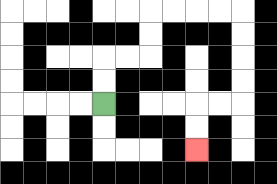{'start': '[4, 4]', 'end': '[8, 6]', 'path_directions': 'U,U,R,R,U,U,R,R,R,R,D,D,D,D,L,L,D,D', 'path_coordinates': '[[4, 4], [4, 3], [4, 2], [5, 2], [6, 2], [6, 1], [6, 0], [7, 0], [8, 0], [9, 0], [10, 0], [10, 1], [10, 2], [10, 3], [10, 4], [9, 4], [8, 4], [8, 5], [8, 6]]'}